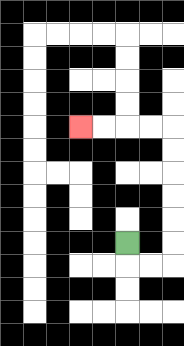{'start': '[5, 10]', 'end': '[3, 5]', 'path_directions': 'D,R,R,U,U,U,U,U,U,L,L,L,L', 'path_coordinates': '[[5, 10], [5, 11], [6, 11], [7, 11], [7, 10], [7, 9], [7, 8], [7, 7], [7, 6], [7, 5], [6, 5], [5, 5], [4, 5], [3, 5]]'}